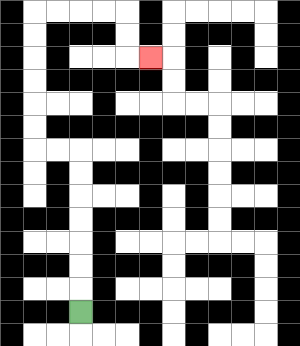{'start': '[3, 13]', 'end': '[6, 2]', 'path_directions': 'U,U,U,U,U,U,U,L,L,U,U,U,U,U,U,R,R,R,R,D,D,R', 'path_coordinates': '[[3, 13], [3, 12], [3, 11], [3, 10], [3, 9], [3, 8], [3, 7], [3, 6], [2, 6], [1, 6], [1, 5], [1, 4], [1, 3], [1, 2], [1, 1], [1, 0], [2, 0], [3, 0], [4, 0], [5, 0], [5, 1], [5, 2], [6, 2]]'}